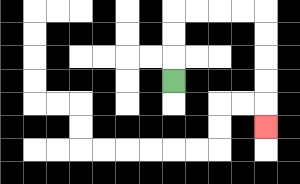{'start': '[7, 3]', 'end': '[11, 5]', 'path_directions': 'U,U,U,R,R,R,R,D,D,D,D,D', 'path_coordinates': '[[7, 3], [7, 2], [7, 1], [7, 0], [8, 0], [9, 0], [10, 0], [11, 0], [11, 1], [11, 2], [11, 3], [11, 4], [11, 5]]'}